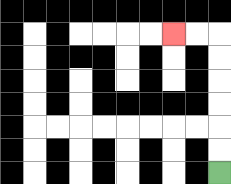{'start': '[9, 7]', 'end': '[7, 1]', 'path_directions': 'U,U,U,U,U,U,L,L', 'path_coordinates': '[[9, 7], [9, 6], [9, 5], [9, 4], [9, 3], [9, 2], [9, 1], [8, 1], [7, 1]]'}